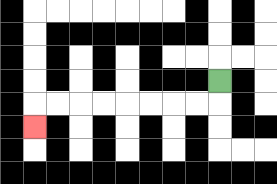{'start': '[9, 3]', 'end': '[1, 5]', 'path_directions': 'D,L,L,L,L,L,L,L,L,D', 'path_coordinates': '[[9, 3], [9, 4], [8, 4], [7, 4], [6, 4], [5, 4], [4, 4], [3, 4], [2, 4], [1, 4], [1, 5]]'}